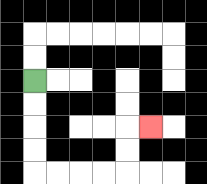{'start': '[1, 3]', 'end': '[6, 5]', 'path_directions': 'D,D,D,D,R,R,R,R,U,U,R', 'path_coordinates': '[[1, 3], [1, 4], [1, 5], [1, 6], [1, 7], [2, 7], [3, 7], [4, 7], [5, 7], [5, 6], [5, 5], [6, 5]]'}